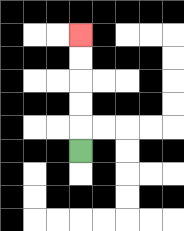{'start': '[3, 6]', 'end': '[3, 1]', 'path_directions': 'U,U,U,U,U', 'path_coordinates': '[[3, 6], [3, 5], [3, 4], [3, 3], [3, 2], [3, 1]]'}